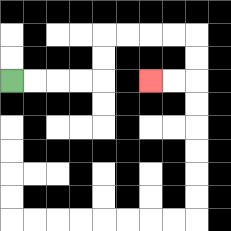{'start': '[0, 3]', 'end': '[6, 3]', 'path_directions': 'R,R,R,R,U,U,R,R,R,R,D,D,L,L', 'path_coordinates': '[[0, 3], [1, 3], [2, 3], [3, 3], [4, 3], [4, 2], [4, 1], [5, 1], [6, 1], [7, 1], [8, 1], [8, 2], [8, 3], [7, 3], [6, 3]]'}